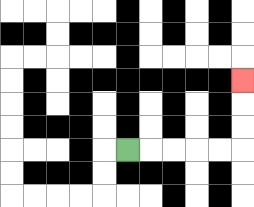{'start': '[5, 6]', 'end': '[10, 3]', 'path_directions': 'R,R,R,R,R,U,U,U', 'path_coordinates': '[[5, 6], [6, 6], [7, 6], [8, 6], [9, 6], [10, 6], [10, 5], [10, 4], [10, 3]]'}